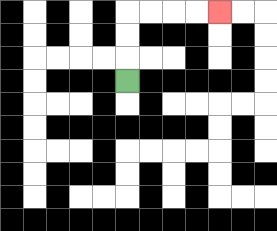{'start': '[5, 3]', 'end': '[9, 0]', 'path_directions': 'U,U,U,R,R,R,R', 'path_coordinates': '[[5, 3], [5, 2], [5, 1], [5, 0], [6, 0], [7, 0], [8, 0], [9, 0]]'}